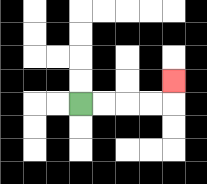{'start': '[3, 4]', 'end': '[7, 3]', 'path_directions': 'R,R,R,R,U', 'path_coordinates': '[[3, 4], [4, 4], [5, 4], [6, 4], [7, 4], [7, 3]]'}